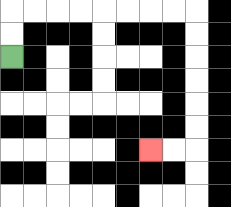{'start': '[0, 2]', 'end': '[6, 6]', 'path_directions': 'U,U,R,R,R,R,R,R,R,R,D,D,D,D,D,D,L,L', 'path_coordinates': '[[0, 2], [0, 1], [0, 0], [1, 0], [2, 0], [3, 0], [4, 0], [5, 0], [6, 0], [7, 0], [8, 0], [8, 1], [8, 2], [8, 3], [8, 4], [8, 5], [8, 6], [7, 6], [6, 6]]'}